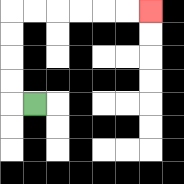{'start': '[1, 4]', 'end': '[6, 0]', 'path_directions': 'L,U,U,U,U,R,R,R,R,R,R', 'path_coordinates': '[[1, 4], [0, 4], [0, 3], [0, 2], [0, 1], [0, 0], [1, 0], [2, 0], [3, 0], [4, 0], [5, 0], [6, 0]]'}